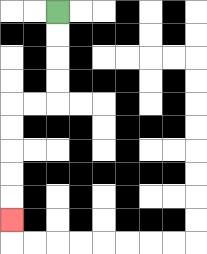{'start': '[2, 0]', 'end': '[0, 9]', 'path_directions': 'D,D,D,D,L,L,D,D,D,D,D', 'path_coordinates': '[[2, 0], [2, 1], [2, 2], [2, 3], [2, 4], [1, 4], [0, 4], [0, 5], [0, 6], [0, 7], [0, 8], [0, 9]]'}